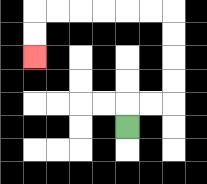{'start': '[5, 5]', 'end': '[1, 2]', 'path_directions': 'U,R,R,U,U,U,U,L,L,L,L,L,L,D,D', 'path_coordinates': '[[5, 5], [5, 4], [6, 4], [7, 4], [7, 3], [7, 2], [7, 1], [7, 0], [6, 0], [5, 0], [4, 0], [3, 0], [2, 0], [1, 0], [1, 1], [1, 2]]'}